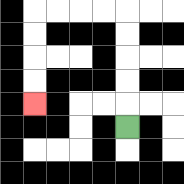{'start': '[5, 5]', 'end': '[1, 4]', 'path_directions': 'U,U,U,U,U,L,L,L,L,D,D,D,D', 'path_coordinates': '[[5, 5], [5, 4], [5, 3], [5, 2], [5, 1], [5, 0], [4, 0], [3, 0], [2, 0], [1, 0], [1, 1], [1, 2], [1, 3], [1, 4]]'}